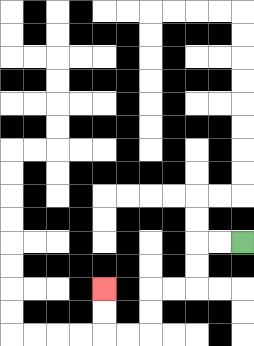{'start': '[10, 10]', 'end': '[4, 12]', 'path_directions': 'L,L,D,D,L,L,D,D,L,L,U,U', 'path_coordinates': '[[10, 10], [9, 10], [8, 10], [8, 11], [8, 12], [7, 12], [6, 12], [6, 13], [6, 14], [5, 14], [4, 14], [4, 13], [4, 12]]'}